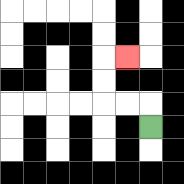{'start': '[6, 5]', 'end': '[5, 2]', 'path_directions': 'U,L,L,U,U,R', 'path_coordinates': '[[6, 5], [6, 4], [5, 4], [4, 4], [4, 3], [4, 2], [5, 2]]'}